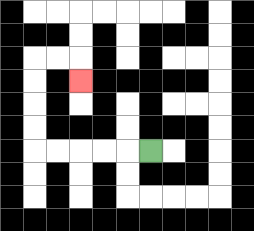{'start': '[6, 6]', 'end': '[3, 3]', 'path_directions': 'L,L,L,L,L,U,U,U,U,R,R,D', 'path_coordinates': '[[6, 6], [5, 6], [4, 6], [3, 6], [2, 6], [1, 6], [1, 5], [1, 4], [1, 3], [1, 2], [2, 2], [3, 2], [3, 3]]'}